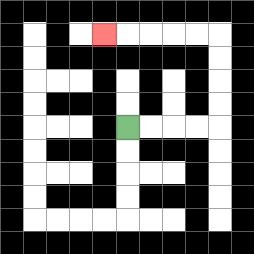{'start': '[5, 5]', 'end': '[4, 1]', 'path_directions': 'R,R,R,R,U,U,U,U,L,L,L,L,L', 'path_coordinates': '[[5, 5], [6, 5], [7, 5], [8, 5], [9, 5], [9, 4], [9, 3], [9, 2], [9, 1], [8, 1], [7, 1], [6, 1], [5, 1], [4, 1]]'}